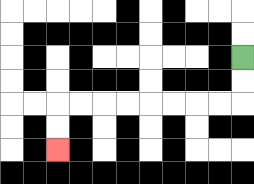{'start': '[10, 2]', 'end': '[2, 6]', 'path_directions': 'D,D,L,L,L,L,L,L,L,L,D,D', 'path_coordinates': '[[10, 2], [10, 3], [10, 4], [9, 4], [8, 4], [7, 4], [6, 4], [5, 4], [4, 4], [3, 4], [2, 4], [2, 5], [2, 6]]'}